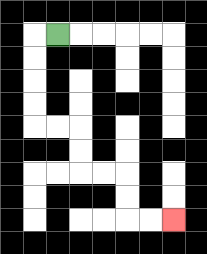{'start': '[2, 1]', 'end': '[7, 9]', 'path_directions': 'L,D,D,D,D,R,R,D,D,R,R,D,D,R,R', 'path_coordinates': '[[2, 1], [1, 1], [1, 2], [1, 3], [1, 4], [1, 5], [2, 5], [3, 5], [3, 6], [3, 7], [4, 7], [5, 7], [5, 8], [5, 9], [6, 9], [7, 9]]'}